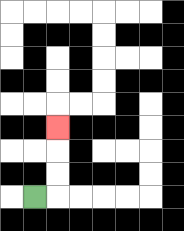{'start': '[1, 8]', 'end': '[2, 5]', 'path_directions': 'R,U,U,U', 'path_coordinates': '[[1, 8], [2, 8], [2, 7], [2, 6], [2, 5]]'}